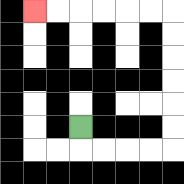{'start': '[3, 5]', 'end': '[1, 0]', 'path_directions': 'D,R,R,R,R,U,U,U,U,U,U,L,L,L,L,L,L', 'path_coordinates': '[[3, 5], [3, 6], [4, 6], [5, 6], [6, 6], [7, 6], [7, 5], [7, 4], [7, 3], [7, 2], [7, 1], [7, 0], [6, 0], [5, 0], [4, 0], [3, 0], [2, 0], [1, 0]]'}